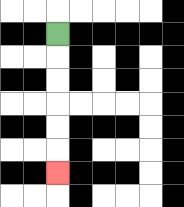{'start': '[2, 1]', 'end': '[2, 7]', 'path_directions': 'D,D,D,D,D,D', 'path_coordinates': '[[2, 1], [2, 2], [2, 3], [2, 4], [2, 5], [2, 6], [2, 7]]'}